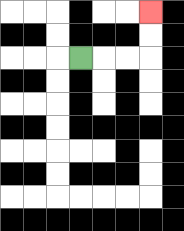{'start': '[3, 2]', 'end': '[6, 0]', 'path_directions': 'R,R,R,U,U', 'path_coordinates': '[[3, 2], [4, 2], [5, 2], [6, 2], [6, 1], [6, 0]]'}